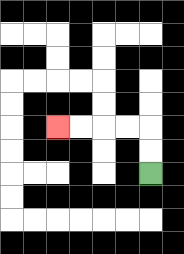{'start': '[6, 7]', 'end': '[2, 5]', 'path_directions': 'U,U,L,L,L,L', 'path_coordinates': '[[6, 7], [6, 6], [6, 5], [5, 5], [4, 5], [3, 5], [2, 5]]'}